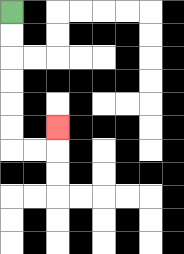{'start': '[0, 0]', 'end': '[2, 5]', 'path_directions': 'D,D,D,D,D,D,R,R,U', 'path_coordinates': '[[0, 0], [0, 1], [0, 2], [0, 3], [0, 4], [0, 5], [0, 6], [1, 6], [2, 6], [2, 5]]'}